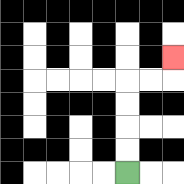{'start': '[5, 7]', 'end': '[7, 2]', 'path_directions': 'U,U,U,U,R,R,U', 'path_coordinates': '[[5, 7], [5, 6], [5, 5], [5, 4], [5, 3], [6, 3], [7, 3], [7, 2]]'}